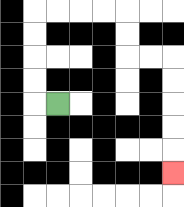{'start': '[2, 4]', 'end': '[7, 7]', 'path_directions': 'L,U,U,U,U,R,R,R,R,D,D,R,R,D,D,D,D,D', 'path_coordinates': '[[2, 4], [1, 4], [1, 3], [1, 2], [1, 1], [1, 0], [2, 0], [3, 0], [4, 0], [5, 0], [5, 1], [5, 2], [6, 2], [7, 2], [7, 3], [7, 4], [7, 5], [7, 6], [7, 7]]'}